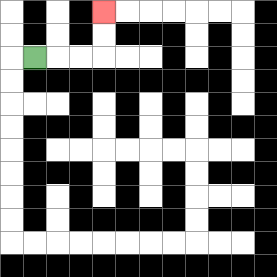{'start': '[1, 2]', 'end': '[4, 0]', 'path_directions': 'R,R,R,U,U', 'path_coordinates': '[[1, 2], [2, 2], [3, 2], [4, 2], [4, 1], [4, 0]]'}